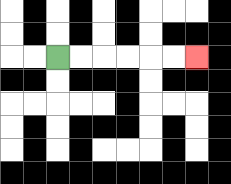{'start': '[2, 2]', 'end': '[8, 2]', 'path_directions': 'R,R,R,R,R,R', 'path_coordinates': '[[2, 2], [3, 2], [4, 2], [5, 2], [6, 2], [7, 2], [8, 2]]'}